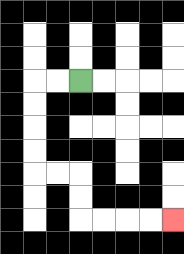{'start': '[3, 3]', 'end': '[7, 9]', 'path_directions': 'L,L,D,D,D,D,R,R,D,D,R,R,R,R', 'path_coordinates': '[[3, 3], [2, 3], [1, 3], [1, 4], [1, 5], [1, 6], [1, 7], [2, 7], [3, 7], [3, 8], [3, 9], [4, 9], [5, 9], [6, 9], [7, 9]]'}